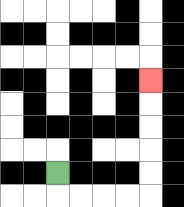{'start': '[2, 7]', 'end': '[6, 3]', 'path_directions': 'D,R,R,R,R,U,U,U,U,U', 'path_coordinates': '[[2, 7], [2, 8], [3, 8], [4, 8], [5, 8], [6, 8], [6, 7], [6, 6], [6, 5], [6, 4], [6, 3]]'}